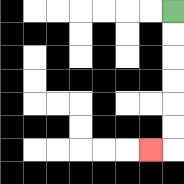{'start': '[7, 0]', 'end': '[6, 6]', 'path_directions': 'D,D,D,D,D,D,L', 'path_coordinates': '[[7, 0], [7, 1], [7, 2], [7, 3], [7, 4], [7, 5], [7, 6], [6, 6]]'}